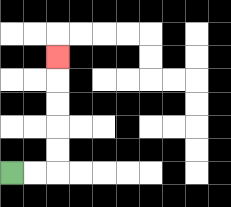{'start': '[0, 7]', 'end': '[2, 2]', 'path_directions': 'R,R,U,U,U,U,U', 'path_coordinates': '[[0, 7], [1, 7], [2, 7], [2, 6], [2, 5], [2, 4], [2, 3], [2, 2]]'}